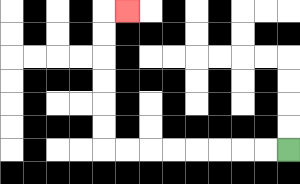{'start': '[12, 6]', 'end': '[5, 0]', 'path_directions': 'L,L,L,L,L,L,L,L,U,U,U,U,U,U,R', 'path_coordinates': '[[12, 6], [11, 6], [10, 6], [9, 6], [8, 6], [7, 6], [6, 6], [5, 6], [4, 6], [4, 5], [4, 4], [4, 3], [4, 2], [4, 1], [4, 0], [5, 0]]'}